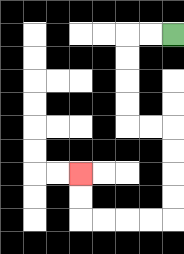{'start': '[7, 1]', 'end': '[3, 7]', 'path_directions': 'L,L,D,D,D,D,R,R,D,D,D,D,L,L,L,L,U,U', 'path_coordinates': '[[7, 1], [6, 1], [5, 1], [5, 2], [5, 3], [5, 4], [5, 5], [6, 5], [7, 5], [7, 6], [7, 7], [7, 8], [7, 9], [6, 9], [5, 9], [4, 9], [3, 9], [3, 8], [3, 7]]'}